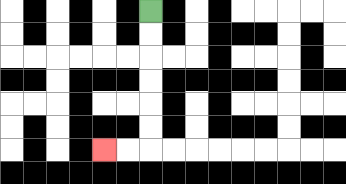{'start': '[6, 0]', 'end': '[4, 6]', 'path_directions': 'D,D,D,D,D,D,L,L', 'path_coordinates': '[[6, 0], [6, 1], [6, 2], [6, 3], [6, 4], [6, 5], [6, 6], [5, 6], [4, 6]]'}